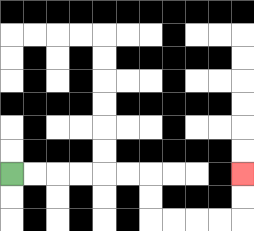{'start': '[0, 7]', 'end': '[10, 7]', 'path_directions': 'R,R,R,R,R,R,D,D,R,R,R,R,U,U', 'path_coordinates': '[[0, 7], [1, 7], [2, 7], [3, 7], [4, 7], [5, 7], [6, 7], [6, 8], [6, 9], [7, 9], [8, 9], [9, 9], [10, 9], [10, 8], [10, 7]]'}